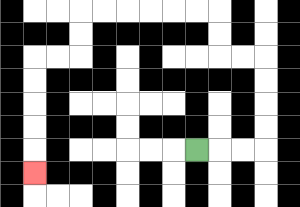{'start': '[8, 6]', 'end': '[1, 7]', 'path_directions': 'R,R,R,U,U,U,U,L,L,U,U,L,L,L,L,L,L,D,D,L,L,D,D,D,D,D', 'path_coordinates': '[[8, 6], [9, 6], [10, 6], [11, 6], [11, 5], [11, 4], [11, 3], [11, 2], [10, 2], [9, 2], [9, 1], [9, 0], [8, 0], [7, 0], [6, 0], [5, 0], [4, 0], [3, 0], [3, 1], [3, 2], [2, 2], [1, 2], [1, 3], [1, 4], [1, 5], [1, 6], [1, 7]]'}